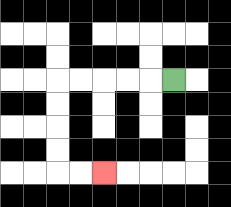{'start': '[7, 3]', 'end': '[4, 7]', 'path_directions': 'L,L,L,L,L,D,D,D,D,R,R', 'path_coordinates': '[[7, 3], [6, 3], [5, 3], [4, 3], [3, 3], [2, 3], [2, 4], [2, 5], [2, 6], [2, 7], [3, 7], [4, 7]]'}